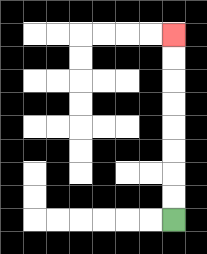{'start': '[7, 9]', 'end': '[7, 1]', 'path_directions': 'U,U,U,U,U,U,U,U', 'path_coordinates': '[[7, 9], [7, 8], [7, 7], [7, 6], [7, 5], [7, 4], [7, 3], [7, 2], [7, 1]]'}